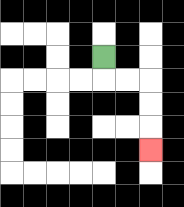{'start': '[4, 2]', 'end': '[6, 6]', 'path_directions': 'D,R,R,D,D,D', 'path_coordinates': '[[4, 2], [4, 3], [5, 3], [6, 3], [6, 4], [6, 5], [6, 6]]'}